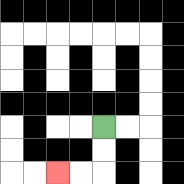{'start': '[4, 5]', 'end': '[2, 7]', 'path_directions': 'D,D,L,L', 'path_coordinates': '[[4, 5], [4, 6], [4, 7], [3, 7], [2, 7]]'}